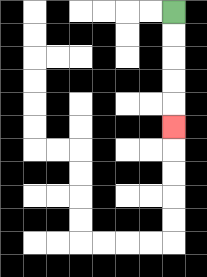{'start': '[7, 0]', 'end': '[7, 5]', 'path_directions': 'D,D,D,D,D', 'path_coordinates': '[[7, 0], [7, 1], [7, 2], [7, 3], [7, 4], [7, 5]]'}